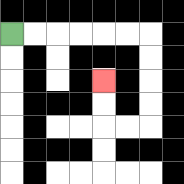{'start': '[0, 1]', 'end': '[4, 3]', 'path_directions': 'R,R,R,R,R,R,D,D,D,D,L,L,U,U', 'path_coordinates': '[[0, 1], [1, 1], [2, 1], [3, 1], [4, 1], [5, 1], [6, 1], [6, 2], [6, 3], [6, 4], [6, 5], [5, 5], [4, 5], [4, 4], [4, 3]]'}